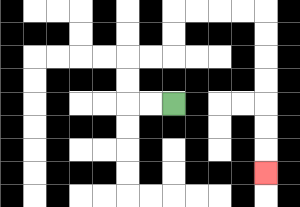{'start': '[7, 4]', 'end': '[11, 7]', 'path_directions': 'L,L,U,U,R,R,U,U,R,R,R,R,D,D,D,D,D,D,D', 'path_coordinates': '[[7, 4], [6, 4], [5, 4], [5, 3], [5, 2], [6, 2], [7, 2], [7, 1], [7, 0], [8, 0], [9, 0], [10, 0], [11, 0], [11, 1], [11, 2], [11, 3], [11, 4], [11, 5], [11, 6], [11, 7]]'}